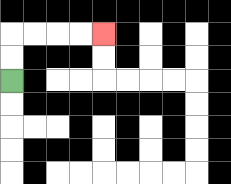{'start': '[0, 3]', 'end': '[4, 1]', 'path_directions': 'U,U,R,R,R,R', 'path_coordinates': '[[0, 3], [0, 2], [0, 1], [1, 1], [2, 1], [3, 1], [4, 1]]'}